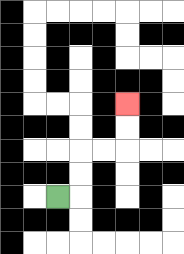{'start': '[2, 8]', 'end': '[5, 4]', 'path_directions': 'R,U,U,R,R,U,U', 'path_coordinates': '[[2, 8], [3, 8], [3, 7], [3, 6], [4, 6], [5, 6], [5, 5], [5, 4]]'}